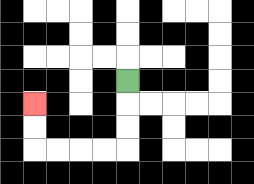{'start': '[5, 3]', 'end': '[1, 4]', 'path_directions': 'D,D,D,L,L,L,L,U,U', 'path_coordinates': '[[5, 3], [5, 4], [5, 5], [5, 6], [4, 6], [3, 6], [2, 6], [1, 6], [1, 5], [1, 4]]'}